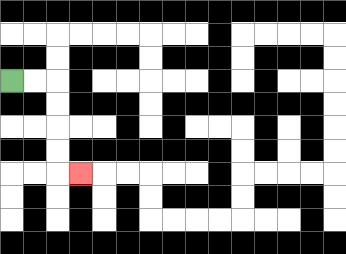{'start': '[0, 3]', 'end': '[3, 7]', 'path_directions': 'R,R,D,D,D,D,R', 'path_coordinates': '[[0, 3], [1, 3], [2, 3], [2, 4], [2, 5], [2, 6], [2, 7], [3, 7]]'}